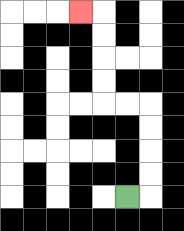{'start': '[5, 8]', 'end': '[3, 0]', 'path_directions': 'R,U,U,U,U,L,L,U,U,U,U,L', 'path_coordinates': '[[5, 8], [6, 8], [6, 7], [6, 6], [6, 5], [6, 4], [5, 4], [4, 4], [4, 3], [4, 2], [4, 1], [4, 0], [3, 0]]'}